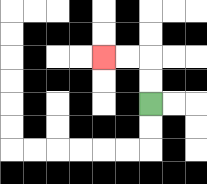{'start': '[6, 4]', 'end': '[4, 2]', 'path_directions': 'U,U,L,L', 'path_coordinates': '[[6, 4], [6, 3], [6, 2], [5, 2], [4, 2]]'}